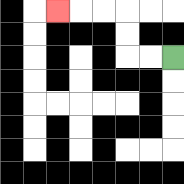{'start': '[7, 2]', 'end': '[2, 0]', 'path_directions': 'L,L,U,U,L,L,L', 'path_coordinates': '[[7, 2], [6, 2], [5, 2], [5, 1], [5, 0], [4, 0], [3, 0], [2, 0]]'}